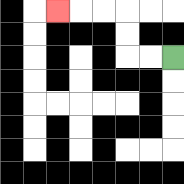{'start': '[7, 2]', 'end': '[2, 0]', 'path_directions': 'L,L,U,U,L,L,L', 'path_coordinates': '[[7, 2], [6, 2], [5, 2], [5, 1], [5, 0], [4, 0], [3, 0], [2, 0]]'}